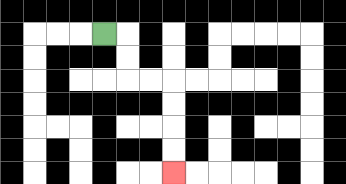{'start': '[4, 1]', 'end': '[7, 7]', 'path_directions': 'R,D,D,R,R,D,D,D,D', 'path_coordinates': '[[4, 1], [5, 1], [5, 2], [5, 3], [6, 3], [7, 3], [7, 4], [7, 5], [7, 6], [7, 7]]'}